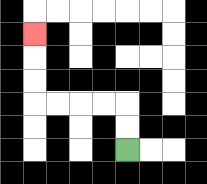{'start': '[5, 6]', 'end': '[1, 1]', 'path_directions': 'U,U,L,L,L,L,U,U,U', 'path_coordinates': '[[5, 6], [5, 5], [5, 4], [4, 4], [3, 4], [2, 4], [1, 4], [1, 3], [1, 2], [1, 1]]'}